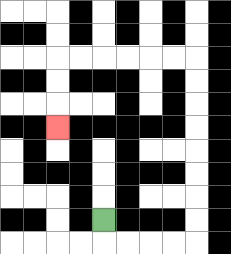{'start': '[4, 9]', 'end': '[2, 5]', 'path_directions': 'D,R,R,R,R,U,U,U,U,U,U,U,U,L,L,L,L,L,L,D,D,D', 'path_coordinates': '[[4, 9], [4, 10], [5, 10], [6, 10], [7, 10], [8, 10], [8, 9], [8, 8], [8, 7], [8, 6], [8, 5], [8, 4], [8, 3], [8, 2], [7, 2], [6, 2], [5, 2], [4, 2], [3, 2], [2, 2], [2, 3], [2, 4], [2, 5]]'}